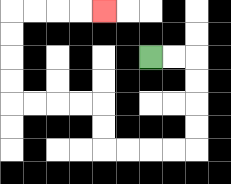{'start': '[6, 2]', 'end': '[4, 0]', 'path_directions': 'R,R,D,D,D,D,L,L,L,L,U,U,L,L,L,L,U,U,U,U,R,R,R,R', 'path_coordinates': '[[6, 2], [7, 2], [8, 2], [8, 3], [8, 4], [8, 5], [8, 6], [7, 6], [6, 6], [5, 6], [4, 6], [4, 5], [4, 4], [3, 4], [2, 4], [1, 4], [0, 4], [0, 3], [0, 2], [0, 1], [0, 0], [1, 0], [2, 0], [3, 0], [4, 0]]'}